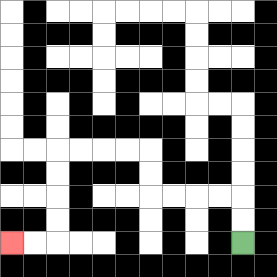{'start': '[10, 10]', 'end': '[0, 10]', 'path_directions': 'U,U,L,L,L,L,U,U,L,L,L,L,D,D,D,D,L,L', 'path_coordinates': '[[10, 10], [10, 9], [10, 8], [9, 8], [8, 8], [7, 8], [6, 8], [6, 7], [6, 6], [5, 6], [4, 6], [3, 6], [2, 6], [2, 7], [2, 8], [2, 9], [2, 10], [1, 10], [0, 10]]'}